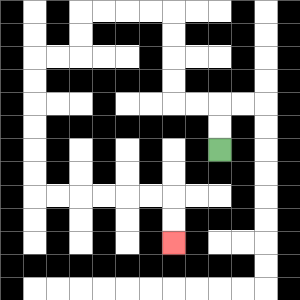{'start': '[9, 6]', 'end': '[7, 10]', 'path_directions': 'U,U,L,L,U,U,U,U,L,L,L,L,D,D,L,L,D,D,D,D,D,D,R,R,R,R,R,R,D,D', 'path_coordinates': '[[9, 6], [9, 5], [9, 4], [8, 4], [7, 4], [7, 3], [7, 2], [7, 1], [7, 0], [6, 0], [5, 0], [4, 0], [3, 0], [3, 1], [3, 2], [2, 2], [1, 2], [1, 3], [1, 4], [1, 5], [1, 6], [1, 7], [1, 8], [2, 8], [3, 8], [4, 8], [5, 8], [6, 8], [7, 8], [7, 9], [7, 10]]'}